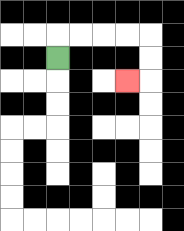{'start': '[2, 2]', 'end': '[5, 3]', 'path_directions': 'U,R,R,R,R,D,D,L', 'path_coordinates': '[[2, 2], [2, 1], [3, 1], [4, 1], [5, 1], [6, 1], [6, 2], [6, 3], [5, 3]]'}